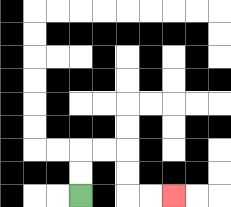{'start': '[3, 8]', 'end': '[7, 8]', 'path_directions': 'U,U,R,R,D,D,R,R', 'path_coordinates': '[[3, 8], [3, 7], [3, 6], [4, 6], [5, 6], [5, 7], [5, 8], [6, 8], [7, 8]]'}